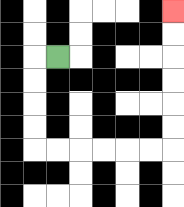{'start': '[2, 2]', 'end': '[7, 0]', 'path_directions': 'L,D,D,D,D,R,R,R,R,R,R,U,U,U,U,U,U', 'path_coordinates': '[[2, 2], [1, 2], [1, 3], [1, 4], [1, 5], [1, 6], [2, 6], [3, 6], [4, 6], [5, 6], [6, 6], [7, 6], [7, 5], [7, 4], [7, 3], [7, 2], [7, 1], [7, 0]]'}